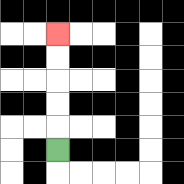{'start': '[2, 6]', 'end': '[2, 1]', 'path_directions': 'U,U,U,U,U', 'path_coordinates': '[[2, 6], [2, 5], [2, 4], [2, 3], [2, 2], [2, 1]]'}